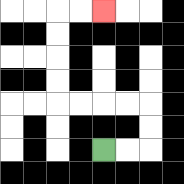{'start': '[4, 6]', 'end': '[4, 0]', 'path_directions': 'R,R,U,U,L,L,L,L,U,U,U,U,R,R', 'path_coordinates': '[[4, 6], [5, 6], [6, 6], [6, 5], [6, 4], [5, 4], [4, 4], [3, 4], [2, 4], [2, 3], [2, 2], [2, 1], [2, 0], [3, 0], [4, 0]]'}